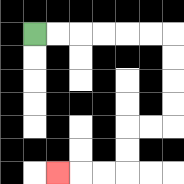{'start': '[1, 1]', 'end': '[2, 7]', 'path_directions': 'R,R,R,R,R,R,D,D,D,D,L,L,D,D,L,L,L', 'path_coordinates': '[[1, 1], [2, 1], [3, 1], [4, 1], [5, 1], [6, 1], [7, 1], [7, 2], [7, 3], [7, 4], [7, 5], [6, 5], [5, 5], [5, 6], [5, 7], [4, 7], [3, 7], [2, 7]]'}